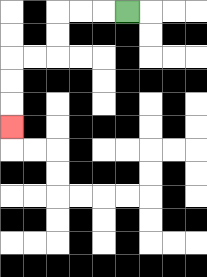{'start': '[5, 0]', 'end': '[0, 5]', 'path_directions': 'L,L,L,D,D,L,L,D,D,D', 'path_coordinates': '[[5, 0], [4, 0], [3, 0], [2, 0], [2, 1], [2, 2], [1, 2], [0, 2], [0, 3], [0, 4], [0, 5]]'}